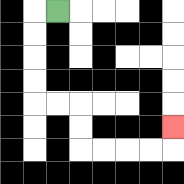{'start': '[2, 0]', 'end': '[7, 5]', 'path_directions': 'L,D,D,D,D,R,R,D,D,R,R,R,R,U', 'path_coordinates': '[[2, 0], [1, 0], [1, 1], [1, 2], [1, 3], [1, 4], [2, 4], [3, 4], [3, 5], [3, 6], [4, 6], [5, 6], [6, 6], [7, 6], [7, 5]]'}